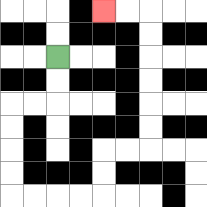{'start': '[2, 2]', 'end': '[4, 0]', 'path_directions': 'D,D,L,L,D,D,D,D,R,R,R,R,U,U,R,R,U,U,U,U,U,U,L,L', 'path_coordinates': '[[2, 2], [2, 3], [2, 4], [1, 4], [0, 4], [0, 5], [0, 6], [0, 7], [0, 8], [1, 8], [2, 8], [3, 8], [4, 8], [4, 7], [4, 6], [5, 6], [6, 6], [6, 5], [6, 4], [6, 3], [6, 2], [6, 1], [6, 0], [5, 0], [4, 0]]'}